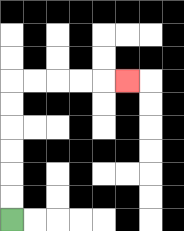{'start': '[0, 9]', 'end': '[5, 3]', 'path_directions': 'U,U,U,U,U,U,R,R,R,R,R', 'path_coordinates': '[[0, 9], [0, 8], [0, 7], [0, 6], [0, 5], [0, 4], [0, 3], [1, 3], [2, 3], [3, 3], [4, 3], [5, 3]]'}